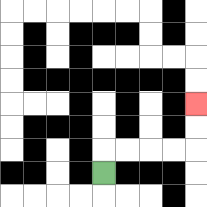{'start': '[4, 7]', 'end': '[8, 4]', 'path_directions': 'U,R,R,R,R,U,U', 'path_coordinates': '[[4, 7], [4, 6], [5, 6], [6, 6], [7, 6], [8, 6], [8, 5], [8, 4]]'}